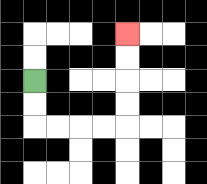{'start': '[1, 3]', 'end': '[5, 1]', 'path_directions': 'D,D,R,R,R,R,U,U,U,U', 'path_coordinates': '[[1, 3], [1, 4], [1, 5], [2, 5], [3, 5], [4, 5], [5, 5], [5, 4], [5, 3], [5, 2], [5, 1]]'}